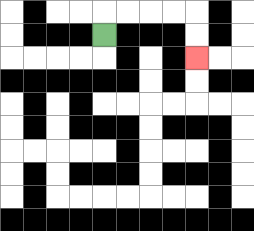{'start': '[4, 1]', 'end': '[8, 2]', 'path_directions': 'U,R,R,R,R,D,D', 'path_coordinates': '[[4, 1], [4, 0], [5, 0], [6, 0], [7, 0], [8, 0], [8, 1], [8, 2]]'}